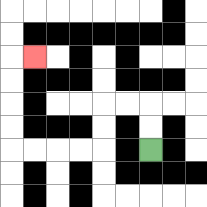{'start': '[6, 6]', 'end': '[1, 2]', 'path_directions': 'U,U,L,L,D,D,L,L,L,L,U,U,U,U,R', 'path_coordinates': '[[6, 6], [6, 5], [6, 4], [5, 4], [4, 4], [4, 5], [4, 6], [3, 6], [2, 6], [1, 6], [0, 6], [0, 5], [0, 4], [0, 3], [0, 2], [1, 2]]'}